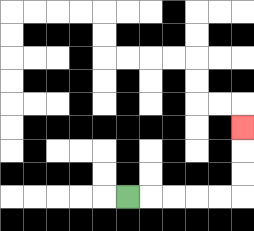{'start': '[5, 8]', 'end': '[10, 5]', 'path_directions': 'R,R,R,R,R,U,U,U', 'path_coordinates': '[[5, 8], [6, 8], [7, 8], [8, 8], [9, 8], [10, 8], [10, 7], [10, 6], [10, 5]]'}